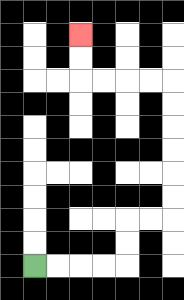{'start': '[1, 11]', 'end': '[3, 1]', 'path_directions': 'R,R,R,R,U,U,R,R,U,U,U,U,U,U,L,L,L,L,U,U', 'path_coordinates': '[[1, 11], [2, 11], [3, 11], [4, 11], [5, 11], [5, 10], [5, 9], [6, 9], [7, 9], [7, 8], [7, 7], [7, 6], [7, 5], [7, 4], [7, 3], [6, 3], [5, 3], [4, 3], [3, 3], [3, 2], [3, 1]]'}